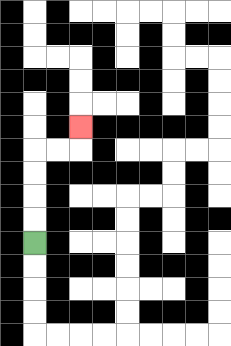{'start': '[1, 10]', 'end': '[3, 5]', 'path_directions': 'U,U,U,U,R,R,U', 'path_coordinates': '[[1, 10], [1, 9], [1, 8], [1, 7], [1, 6], [2, 6], [3, 6], [3, 5]]'}